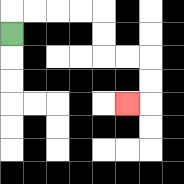{'start': '[0, 1]', 'end': '[5, 4]', 'path_directions': 'U,R,R,R,R,D,D,R,R,D,D,L', 'path_coordinates': '[[0, 1], [0, 0], [1, 0], [2, 0], [3, 0], [4, 0], [4, 1], [4, 2], [5, 2], [6, 2], [6, 3], [6, 4], [5, 4]]'}